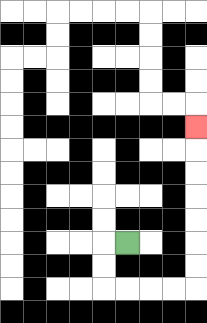{'start': '[5, 10]', 'end': '[8, 5]', 'path_directions': 'L,D,D,R,R,R,R,U,U,U,U,U,U,U', 'path_coordinates': '[[5, 10], [4, 10], [4, 11], [4, 12], [5, 12], [6, 12], [7, 12], [8, 12], [8, 11], [8, 10], [8, 9], [8, 8], [8, 7], [8, 6], [8, 5]]'}